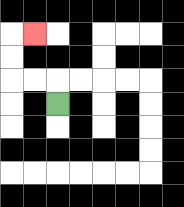{'start': '[2, 4]', 'end': '[1, 1]', 'path_directions': 'U,L,L,U,U,R', 'path_coordinates': '[[2, 4], [2, 3], [1, 3], [0, 3], [0, 2], [0, 1], [1, 1]]'}